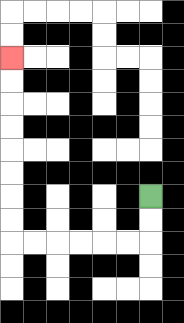{'start': '[6, 8]', 'end': '[0, 2]', 'path_directions': 'D,D,L,L,L,L,L,L,U,U,U,U,U,U,U,U', 'path_coordinates': '[[6, 8], [6, 9], [6, 10], [5, 10], [4, 10], [3, 10], [2, 10], [1, 10], [0, 10], [0, 9], [0, 8], [0, 7], [0, 6], [0, 5], [0, 4], [0, 3], [0, 2]]'}